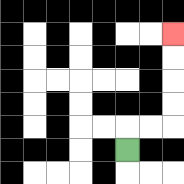{'start': '[5, 6]', 'end': '[7, 1]', 'path_directions': 'U,R,R,U,U,U,U', 'path_coordinates': '[[5, 6], [5, 5], [6, 5], [7, 5], [7, 4], [7, 3], [7, 2], [7, 1]]'}